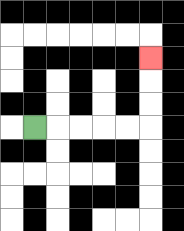{'start': '[1, 5]', 'end': '[6, 2]', 'path_directions': 'R,R,R,R,R,U,U,U', 'path_coordinates': '[[1, 5], [2, 5], [3, 5], [4, 5], [5, 5], [6, 5], [6, 4], [6, 3], [6, 2]]'}